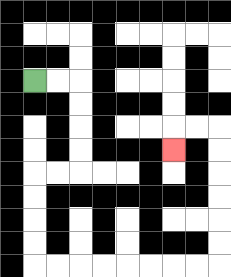{'start': '[1, 3]', 'end': '[7, 6]', 'path_directions': 'R,R,D,D,D,D,L,L,D,D,D,D,R,R,R,R,R,R,R,R,U,U,U,U,U,U,L,L,D', 'path_coordinates': '[[1, 3], [2, 3], [3, 3], [3, 4], [3, 5], [3, 6], [3, 7], [2, 7], [1, 7], [1, 8], [1, 9], [1, 10], [1, 11], [2, 11], [3, 11], [4, 11], [5, 11], [6, 11], [7, 11], [8, 11], [9, 11], [9, 10], [9, 9], [9, 8], [9, 7], [9, 6], [9, 5], [8, 5], [7, 5], [7, 6]]'}